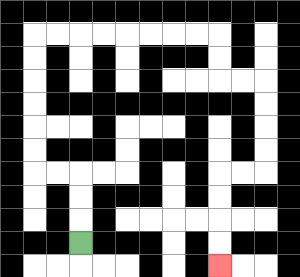{'start': '[3, 10]', 'end': '[9, 11]', 'path_directions': 'U,U,U,L,L,U,U,U,U,U,U,R,R,R,R,R,R,R,R,D,D,R,R,D,D,D,D,L,L,D,D,D,D', 'path_coordinates': '[[3, 10], [3, 9], [3, 8], [3, 7], [2, 7], [1, 7], [1, 6], [1, 5], [1, 4], [1, 3], [1, 2], [1, 1], [2, 1], [3, 1], [4, 1], [5, 1], [6, 1], [7, 1], [8, 1], [9, 1], [9, 2], [9, 3], [10, 3], [11, 3], [11, 4], [11, 5], [11, 6], [11, 7], [10, 7], [9, 7], [9, 8], [9, 9], [9, 10], [9, 11]]'}